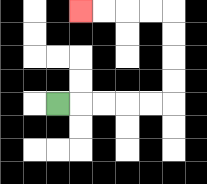{'start': '[2, 4]', 'end': '[3, 0]', 'path_directions': 'R,R,R,R,R,U,U,U,U,L,L,L,L', 'path_coordinates': '[[2, 4], [3, 4], [4, 4], [5, 4], [6, 4], [7, 4], [7, 3], [7, 2], [7, 1], [7, 0], [6, 0], [5, 0], [4, 0], [3, 0]]'}